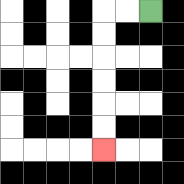{'start': '[6, 0]', 'end': '[4, 6]', 'path_directions': 'L,L,D,D,D,D,D,D', 'path_coordinates': '[[6, 0], [5, 0], [4, 0], [4, 1], [4, 2], [4, 3], [4, 4], [4, 5], [4, 6]]'}